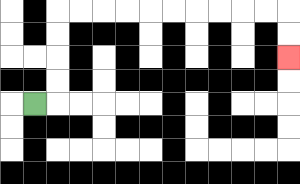{'start': '[1, 4]', 'end': '[12, 2]', 'path_directions': 'R,U,U,U,U,R,R,R,R,R,R,R,R,R,R,D,D', 'path_coordinates': '[[1, 4], [2, 4], [2, 3], [2, 2], [2, 1], [2, 0], [3, 0], [4, 0], [5, 0], [6, 0], [7, 0], [8, 0], [9, 0], [10, 0], [11, 0], [12, 0], [12, 1], [12, 2]]'}